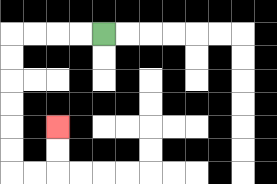{'start': '[4, 1]', 'end': '[2, 5]', 'path_directions': 'L,L,L,L,D,D,D,D,D,D,R,R,U,U', 'path_coordinates': '[[4, 1], [3, 1], [2, 1], [1, 1], [0, 1], [0, 2], [0, 3], [0, 4], [0, 5], [0, 6], [0, 7], [1, 7], [2, 7], [2, 6], [2, 5]]'}